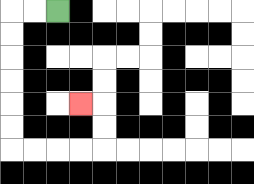{'start': '[2, 0]', 'end': '[3, 4]', 'path_directions': 'L,L,D,D,D,D,D,D,R,R,R,R,U,U,L', 'path_coordinates': '[[2, 0], [1, 0], [0, 0], [0, 1], [0, 2], [0, 3], [0, 4], [0, 5], [0, 6], [1, 6], [2, 6], [3, 6], [4, 6], [4, 5], [4, 4], [3, 4]]'}